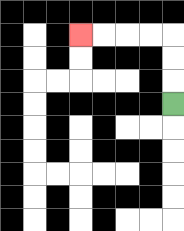{'start': '[7, 4]', 'end': '[3, 1]', 'path_directions': 'U,U,U,L,L,L,L', 'path_coordinates': '[[7, 4], [7, 3], [7, 2], [7, 1], [6, 1], [5, 1], [4, 1], [3, 1]]'}